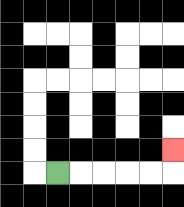{'start': '[2, 7]', 'end': '[7, 6]', 'path_directions': 'R,R,R,R,R,U', 'path_coordinates': '[[2, 7], [3, 7], [4, 7], [5, 7], [6, 7], [7, 7], [7, 6]]'}